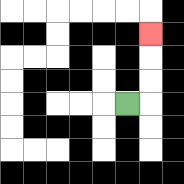{'start': '[5, 4]', 'end': '[6, 1]', 'path_directions': 'R,U,U,U', 'path_coordinates': '[[5, 4], [6, 4], [6, 3], [6, 2], [6, 1]]'}